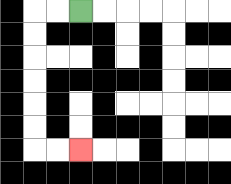{'start': '[3, 0]', 'end': '[3, 6]', 'path_directions': 'L,L,D,D,D,D,D,D,R,R', 'path_coordinates': '[[3, 0], [2, 0], [1, 0], [1, 1], [1, 2], [1, 3], [1, 4], [1, 5], [1, 6], [2, 6], [3, 6]]'}